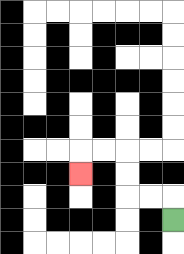{'start': '[7, 9]', 'end': '[3, 7]', 'path_directions': 'U,L,L,U,U,L,L,D', 'path_coordinates': '[[7, 9], [7, 8], [6, 8], [5, 8], [5, 7], [5, 6], [4, 6], [3, 6], [3, 7]]'}